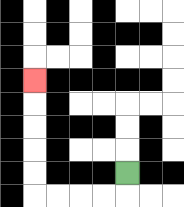{'start': '[5, 7]', 'end': '[1, 3]', 'path_directions': 'D,L,L,L,L,U,U,U,U,U', 'path_coordinates': '[[5, 7], [5, 8], [4, 8], [3, 8], [2, 8], [1, 8], [1, 7], [1, 6], [1, 5], [1, 4], [1, 3]]'}